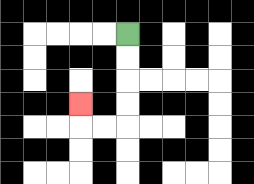{'start': '[5, 1]', 'end': '[3, 4]', 'path_directions': 'D,D,D,D,L,L,U', 'path_coordinates': '[[5, 1], [5, 2], [5, 3], [5, 4], [5, 5], [4, 5], [3, 5], [3, 4]]'}